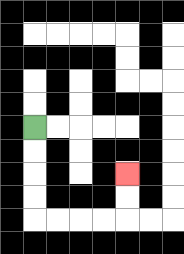{'start': '[1, 5]', 'end': '[5, 7]', 'path_directions': 'D,D,D,D,R,R,R,R,U,U', 'path_coordinates': '[[1, 5], [1, 6], [1, 7], [1, 8], [1, 9], [2, 9], [3, 9], [4, 9], [5, 9], [5, 8], [5, 7]]'}